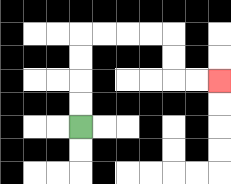{'start': '[3, 5]', 'end': '[9, 3]', 'path_directions': 'U,U,U,U,R,R,R,R,D,D,R,R', 'path_coordinates': '[[3, 5], [3, 4], [3, 3], [3, 2], [3, 1], [4, 1], [5, 1], [6, 1], [7, 1], [7, 2], [7, 3], [8, 3], [9, 3]]'}